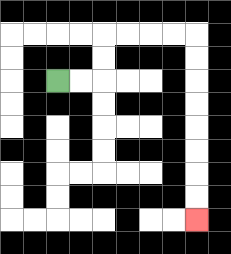{'start': '[2, 3]', 'end': '[8, 9]', 'path_directions': 'R,R,U,U,R,R,R,R,D,D,D,D,D,D,D,D', 'path_coordinates': '[[2, 3], [3, 3], [4, 3], [4, 2], [4, 1], [5, 1], [6, 1], [7, 1], [8, 1], [8, 2], [8, 3], [8, 4], [8, 5], [8, 6], [8, 7], [8, 8], [8, 9]]'}